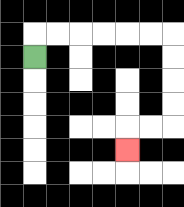{'start': '[1, 2]', 'end': '[5, 6]', 'path_directions': 'U,R,R,R,R,R,R,D,D,D,D,L,L,D', 'path_coordinates': '[[1, 2], [1, 1], [2, 1], [3, 1], [4, 1], [5, 1], [6, 1], [7, 1], [7, 2], [7, 3], [7, 4], [7, 5], [6, 5], [5, 5], [5, 6]]'}